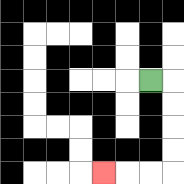{'start': '[6, 3]', 'end': '[4, 7]', 'path_directions': 'R,D,D,D,D,L,L,L', 'path_coordinates': '[[6, 3], [7, 3], [7, 4], [7, 5], [7, 6], [7, 7], [6, 7], [5, 7], [4, 7]]'}